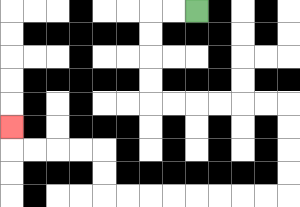{'start': '[8, 0]', 'end': '[0, 5]', 'path_directions': 'L,L,D,D,D,D,R,R,R,R,R,R,D,D,D,D,L,L,L,L,L,L,L,L,U,U,L,L,L,L,U', 'path_coordinates': '[[8, 0], [7, 0], [6, 0], [6, 1], [6, 2], [6, 3], [6, 4], [7, 4], [8, 4], [9, 4], [10, 4], [11, 4], [12, 4], [12, 5], [12, 6], [12, 7], [12, 8], [11, 8], [10, 8], [9, 8], [8, 8], [7, 8], [6, 8], [5, 8], [4, 8], [4, 7], [4, 6], [3, 6], [2, 6], [1, 6], [0, 6], [0, 5]]'}